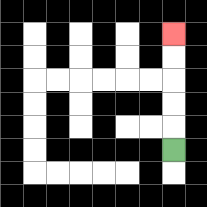{'start': '[7, 6]', 'end': '[7, 1]', 'path_directions': 'U,U,U,U,U', 'path_coordinates': '[[7, 6], [7, 5], [7, 4], [7, 3], [7, 2], [7, 1]]'}